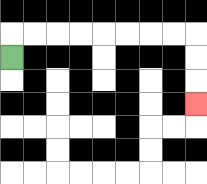{'start': '[0, 2]', 'end': '[8, 4]', 'path_directions': 'U,R,R,R,R,R,R,R,R,D,D,D', 'path_coordinates': '[[0, 2], [0, 1], [1, 1], [2, 1], [3, 1], [4, 1], [5, 1], [6, 1], [7, 1], [8, 1], [8, 2], [8, 3], [8, 4]]'}